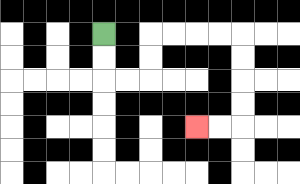{'start': '[4, 1]', 'end': '[8, 5]', 'path_directions': 'D,D,R,R,U,U,R,R,R,R,D,D,D,D,L,L', 'path_coordinates': '[[4, 1], [4, 2], [4, 3], [5, 3], [6, 3], [6, 2], [6, 1], [7, 1], [8, 1], [9, 1], [10, 1], [10, 2], [10, 3], [10, 4], [10, 5], [9, 5], [8, 5]]'}